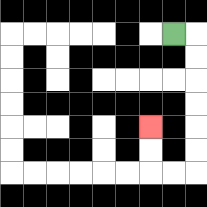{'start': '[7, 1]', 'end': '[6, 5]', 'path_directions': 'R,D,D,D,D,D,D,L,L,U,U', 'path_coordinates': '[[7, 1], [8, 1], [8, 2], [8, 3], [8, 4], [8, 5], [8, 6], [8, 7], [7, 7], [6, 7], [6, 6], [6, 5]]'}